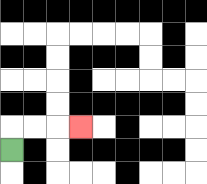{'start': '[0, 6]', 'end': '[3, 5]', 'path_directions': 'U,R,R,R', 'path_coordinates': '[[0, 6], [0, 5], [1, 5], [2, 5], [3, 5]]'}